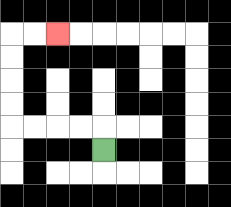{'start': '[4, 6]', 'end': '[2, 1]', 'path_directions': 'U,L,L,L,L,U,U,U,U,R,R', 'path_coordinates': '[[4, 6], [4, 5], [3, 5], [2, 5], [1, 5], [0, 5], [0, 4], [0, 3], [0, 2], [0, 1], [1, 1], [2, 1]]'}